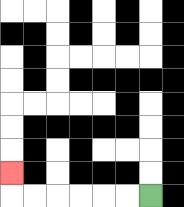{'start': '[6, 8]', 'end': '[0, 7]', 'path_directions': 'L,L,L,L,L,L,U', 'path_coordinates': '[[6, 8], [5, 8], [4, 8], [3, 8], [2, 8], [1, 8], [0, 8], [0, 7]]'}